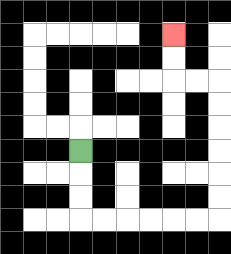{'start': '[3, 6]', 'end': '[7, 1]', 'path_directions': 'D,D,D,R,R,R,R,R,R,U,U,U,U,U,U,L,L,U,U', 'path_coordinates': '[[3, 6], [3, 7], [3, 8], [3, 9], [4, 9], [5, 9], [6, 9], [7, 9], [8, 9], [9, 9], [9, 8], [9, 7], [9, 6], [9, 5], [9, 4], [9, 3], [8, 3], [7, 3], [7, 2], [7, 1]]'}